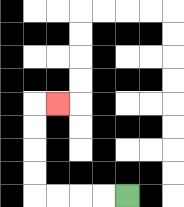{'start': '[5, 8]', 'end': '[2, 4]', 'path_directions': 'L,L,L,L,U,U,U,U,R', 'path_coordinates': '[[5, 8], [4, 8], [3, 8], [2, 8], [1, 8], [1, 7], [1, 6], [1, 5], [1, 4], [2, 4]]'}